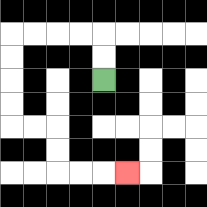{'start': '[4, 3]', 'end': '[5, 7]', 'path_directions': 'U,U,L,L,L,L,D,D,D,D,R,R,D,D,R,R,R', 'path_coordinates': '[[4, 3], [4, 2], [4, 1], [3, 1], [2, 1], [1, 1], [0, 1], [0, 2], [0, 3], [0, 4], [0, 5], [1, 5], [2, 5], [2, 6], [2, 7], [3, 7], [4, 7], [5, 7]]'}